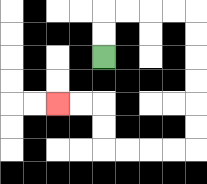{'start': '[4, 2]', 'end': '[2, 4]', 'path_directions': 'U,U,R,R,R,R,D,D,D,D,D,D,L,L,L,L,U,U,L,L', 'path_coordinates': '[[4, 2], [4, 1], [4, 0], [5, 0], [6, 0], [7, 0], [8, 0], [8, 1], [8, 2], [8, 3], [8, 4], [8, 5], [8, 6], [7, 6], [6, 6], [5, 6], [4, 6], [4, 5], [4, 4], [3, 4], [2, 4]]'}